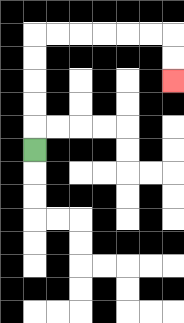{'start': '[1, 6]', 'end': '[7, 3]', 'path_directions': 'U,U,U,U,U,R,R,R,R,R,R,D,D', 'path_coordinates': '[[1, 6], [1, 5], [1, 4], [1, 3], [1, 2], [1, 1], [2, 1], [3, 1], [4, 1], [5, 1], [6, 1], [7, 1], [7, 2], [7, 3]]'}